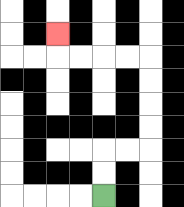{'start': '[4, 8]', 'end': '[2, 1]', 'path_directions': 'U,U,R,R,U,U,U,U,L,L,L,L,U', 'path_coordinates': '[[4, 8], [4, 7], [4, 6], [5, 6], [6, 6], [6, 5], [6, 4], [6, 3], [6, 2], [5, 2], [4, 2], [3, 2], [2, 2], [2, 1]]'}